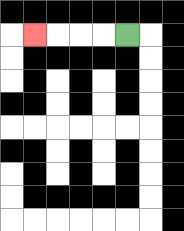{'start': '[5, 1]', 'end': '[1, 1]', 'path_directions': 'L,L,L,L', 'path_coordinates': '[[5, 1], [4, 1], [3, 1], [2, 1], [1, 1]]'}